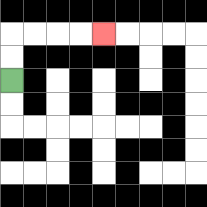{'start': '[0, 3]', 'end': '[4, 1]', 'path_directions': 'U,U,R,R,R,R', 'path_coordinates': '[[0, 3], [0, 2], [0, 1], [1, 1], [2, 1], [3, 1], [4, 1]]'}